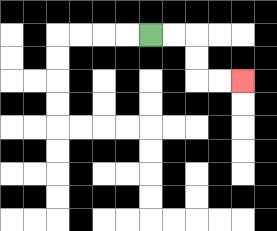{'start': '[6, 1]', 'end': '[10, 3]', 'path_directions': 'R,R,D,D,R,R', 'path_coordinates': '[[6, 1], [7, 1], [8, 1], [8, 2], [8, 3], [9, 3], [10, 3]]'}